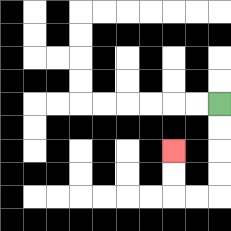{'start': '[9, 4]', 'end': '[7, 6]', 'path_directions': 'D,D,D,D,L,L,U,U', 'path_coordinates': '[[9, 4], [9, 5], [9, 6], [9, 7], [9, 8], [8, 8], [7, 8], [7, 7], [7, 6]]'}